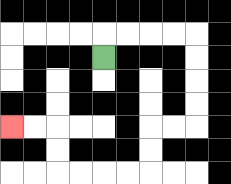{'start': '[4, 2]', 'end': '[0, 5]', 'path_directions': 'U,R,R,R,R,D,D,D,D,L,L,D,D,L,L,L,L,U,U,L,L', 'path_coordinates': '[[4, 2], [4, 1], [5, 1], [6, 1], [7, 1], [8, 1], [8, 2], [8, 3], [8, 4], [8, 5], [7, 5], [6, 5], [6, 6], [6, 7], [5, 7], [4, 7], [3, 7], [2, 7], [2, 6], [2, 5], [1, 5], [0, 5]]'}